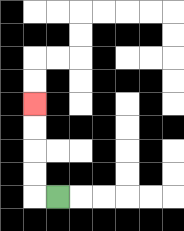{'start': '[2, 8]', 'end': '[1, 4]', 'path_directions': 'L,U,U,U,U', 'path_coordinates': '[[2, 8], [1, 8], [1, 7], [1, 6], [1, 5], [1, 4]]'}